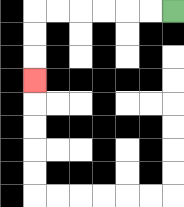{'start': '[7, 0]', 'end': '[1, 3]', 'path_directions': 'L,L,L,L,L,L,D,D,D', 'path_coordinates': '[[7, 0], [6, 0], [5, 0], [4, 0], [3, 0], [2, 0], [1, 0], [1, 1], [1, 2], [1, 3]]'}